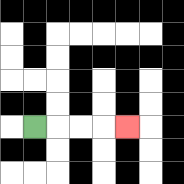{'start': '[1, 5]', 'end': '[5, 5]', 'path_directions': 'R,R,R,R', 'path_coordinates': '[[1, 5], [2, 5], [3, 5], [4, 5], [5, 5]]'}